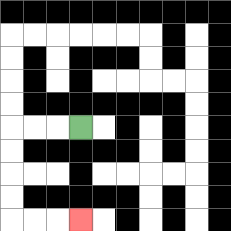{'start': '[3, 5]', 'end': '[3, 9]', 'path_directions': 'L,L,L,D,D,D,D,R,R,R', 'path_coordinates': '[[3, 5], [2, 5], [1, 5], [0, 5], [0, 6], [0, 7], [0, 8], [0, 9], [1, 9], [2, 9], [3, 9]]'}